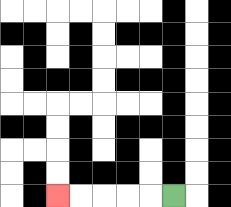{'start': '[7, 8]', 'end': '[2, 8]', 'path_directions': 'L,L,L,L,L', 'path_coordinates': '[[7, 8], [6, 8], [5, 8], [4, 8], [3, 8], [2, 8]]'}